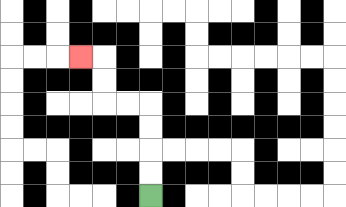{'start': '[6, 8]', 'end': '[3, 2]', 'path_directions': 'U,U,U,U,L,L,U,U,L', 'path_coordinates': '[[6, 8], [6, 7], [6, 6], [6, 5], [6, 4], [5, 4], [4, 4], [4, 3], [4, 2], [3, 2]]'}